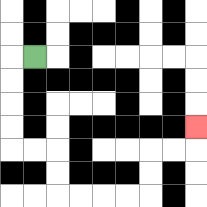{'start': '[1, 2]', 'end': '[8, 5]', 'path_directions': 'L,D,D,D,D,R,R,D,D,R,R,R,R,U,U,R,R,U', 'path_coordinates': '[[1, 2], [0, 2], [0, 3], [0, 4], [0, 5], [0, 6], [1, 6], [2, 6], [2, 7], [2, 8], [3, 8], [4, 8], [5, 8], [6, 8], [6, 7], [6, 6], [7, 6], [8, 6], [8, 5]]'}